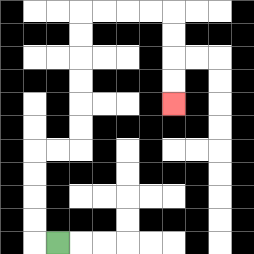{'start': '[2, 10]', 'end': '[7, 4]', 'path_directions': 'L,U,U,U,U,R,R,U,U,U,U,U,U,R,R,R,R,D,D,D,D', 'path_coordinates': '[[2, 10], [1, 10], [1, 9], [1, 8], [1, 7], [1, 6], [2, 6], [3, 6], [3, 5], [3, 4], [3, 3], [3, 2], [3, 1], [3, 0], [4, 0], [5, 0], [6, 0], [7, 0], [7, 1], [7, 2], [7, 3], [7, 4]]'}